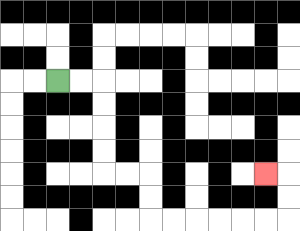{'start': '[2, 3]', 'end': '[11, 7]', 'path_directions': 'R,R,D,D,D,D,R,R,D,D,R,R,R,R,R,R,U,U,L', 'path_coordinates': '[[2, 3], [3, 3], [4, 3], [4, 4], [4, 5], [4, 6], [4, 7], [5, 7], [6, 7], [6, 8], [6, 9], [7, 9], [8, 9], [9, 9], [10, 9], [11, 9], [12, 9], [12, 8], [12, 7], [11, 7]]'}